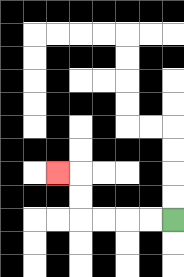{'start': '[7, 9]', 'end': '[2, 7]', 'path_directions': 'L,L,L,L,U,U,L', 'path_coordinates': '[[7, 9], [6, 9], [5, 9], [4, 9], [3, 9], [3, 8], [3, 7], [2, 7]]'}